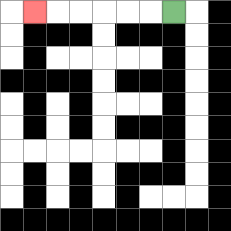{'start': '[7, 0]', 'end': '[1, 0]', 'path_directions': 'L,L,L,L,L,L', 'path_coordinates': '[[7, 0], [6, 0], [5, 0], [4, 0], [3, 0], [2, 0], [1, 0]]'}